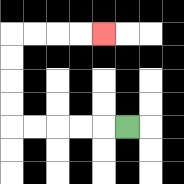{'start': '[5, 5]', 'end': '[4, 1]', 'path_directions': 'L,L,L,L,L,U,U,U,U,R,R,R,R', 'path_coordinates': '[[5, 5], [4, 5], [3, 5], [2, 5], [1, 5], [0, 5], [0, 4], [0, 3], [0, 2], [0, 1], [1, 1], [2, 1], [3, 1], [4, 1]]'}